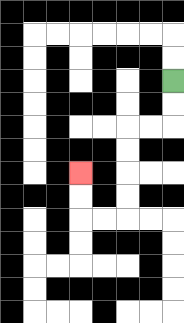{'start': '[7, 3]', 'end': '[3, 7]', 'path_directions': 'D,D,L,L,D,D,D,D,L,L,U,U', 'path_coordinates': '[[7, 3], [7, 4], [7, 5], [6, 5], [5, 5], [5, 6], [5, 7], [5, 8], [5, 9], [4, 9], [3, 9], [3, 8], [3, 7]]'}